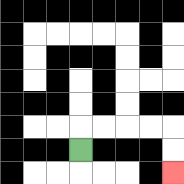{'start': '[3, 6]', 'end': '[7, 7]', 'path_directions': 'U,R,R,R,R,D,D', 'path_coordinates': '[[3, 6], [3, 5], [4, 5], [5, 5], [6, 5], [7, 5], [7, 6], [7, 7]]'}